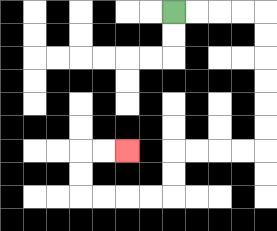{'start': '[7, 0]', 'end': '[5, 6]', 'path_directions': 'R,R,R,R,D,D,D,D,D,D,L,L,L,L,D,D,L,L,L,L,U,U,R,R', 'path_coordinates': '[[7, 0], [8, 0], [9, 0], [10, 0], [11, 0], [11, 1], [11, 2], [11, 3], [11, 4], [11, 5], [11, 6], [10, 6], [9, 6], [8, 6], [7, 6], [7, 7], [7, 8], [6, 8], [5, 8], [4, 8], [3, 8], [3, 7], [3, 6], [4, 6], [5, 6]]'}